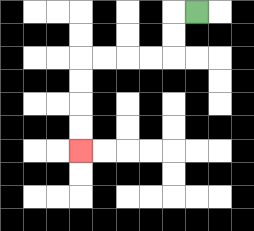{'start': '[8, 0]', 'end': '[3, 6]', 'path_directions': 'L,D,D,L,L,L,L,D,D,D,D', 'path_coordinates': '[[8, 0], [7, 0], [7, 1], [7, 2], [6, 2], [5, 2], [4, 2], [3, 2], [3, 3], [3, 4], [3, 5], [3, 6]]'}